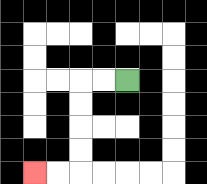{'start': '[5, 3]', 'end': '[1, 7]', 'path_directions': 'L,L,D,D,D,D,L,L', 'path_coordinates': '[[5, 3], [4, 3], [3, 3], [3, 4], [3, 5], [3, 6], [3, 7], [2, 7], [1, 7]]'}